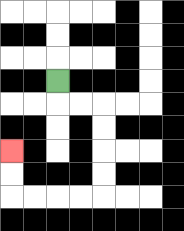{'start': '[2, 3]', 'end': '[0, 6]', 'path_directions': 'D,R,R,D,D,D,D,L,L,L,L,U,U', 'path_coordinates': '[[2, 3], [2, 4], [3, 4], [4, 4], [4, 5], [4, 6], [4, 7], [4, 8], [3, 8], [2, 8], [1, 8], [0, 8], [0, 7], [0, 6]]'}